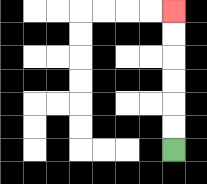{'start': '[7, 6]', 'end': '[7, 0]', 'path_directions': 'U,U,U,U,U,U', 'path_coordinates': '[[7, 6], [7, 5], [7, 4], [7, 3], [7, 2], [7, 1], [7, 0]]'}